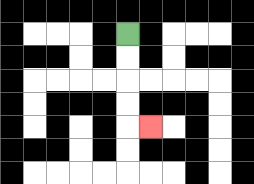{'start': '[5, 1]', 'end': '[6, 5]', 'path_directions': 'D,D,D,D,R', 'path_coordinates': '[[5, 1], [5, 2], [5, 3], [5, 4], [5, 5], [6, 5]]'}